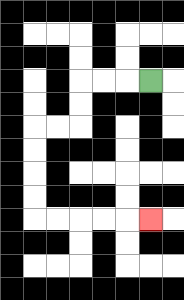{'start': '[6, 3]', 'end': '[6, 9]', 'path_directions': 'L,L,L,D,D,L,L,D,D,D,D,R,R,R,R,R', 'path_coordinates': '[[6, 3], [5, 3], [4, 3], [3, 3], [3, 4], [3, 5], [2, 5], [1, 5], [1, 6], [1, 7], [1, 8], [1, 9], [2, 9], [3, 9], [4, 9], [5, 9], [6, 9]]'}